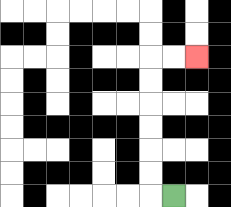{'start': '[7, 8]', 'end': '[8, 2]', 'path_directions': 'L,U,U,U,U,U,U,R,R', 'path_coordinates': '[[7, 8], [6, 8], [6, 7], [6, 6], [6, 5], [6, 4], [6, 3], [6, 2], [7, 2], [8, 2]]'}